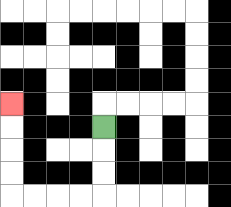{'start': '[4, 5]', 'end': '[0, 4]', 'path_directions': 'D,D,D,L,L,L,L,U,U,U,U', 'path_coordinates': '[[4, 5], [4, 6], [4, 7], [4, 8], [3, 8], [2, 8], [1, 8], [0, 8], [0, 7], [0, 6], [0, 5], [0, 4]]'}